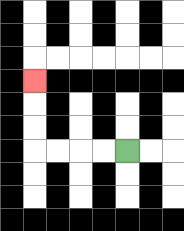{'start': '[5, 6]', 'end': '[1, 3]', 'path_directions': 'L,L,L,L,U,U,U', 'path_coordinates': '[[5, 6], [4, 6], [3, 6], [2, 6], [1, 6], [1, 5], [1, 4], [1, 3]]'}